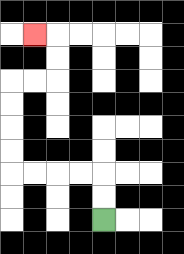{'start': '[4, 9]', 'end': '[1, 1]', 'path_directions': 'U,U,L,L,L,L,U,U,U,U,R,R,U,U,L', 'path_coordinates': '[[4, 9], [4, 8], [4, 7], [3, 7], [2, 7], [1, 7], [0, 7], [0, 6], [0, 5], [0, 4], [0, 3], [1, 3], [2, 3], [2, 2], [2, 1], [1, 1]]'}